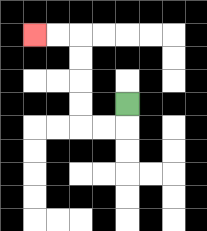{'start': '[5, 4]', 'end': '[1, 1]', 'path_directions': 'D,L,L,U,U,U,U,L,L', 'path_coordinates': '[[5, 4], [5, 5], [4, 5], [3, 5], [3, 4], [3, 3], [3, 2], [3, 1], [2, 1], [1, 1]]'}